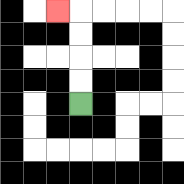{'start': '[3, 4]', 'end': '[2, 0]', 'path_directions': 'U,U,U,U,L', 'path_coordinates': '[[3, 4], [3, 3], [3, 2], [3, 1], [3, 0], [2, 0]]'}